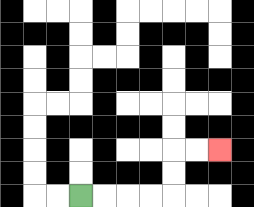{'start': '[3, 8]', 'end': '[9, 6]', 'path_directions': 'R,R,R,R,U,U,R,R', 'path_coordinates': '[[3, 8], [4, 8], [5, 8], [6, 8], [7, 8], [7, 7], [7, 6], [8, 6], [9, 6]]'}